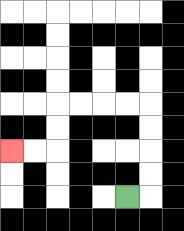{'start': '[5, 8]', 'end': '[0, 6]', 'path_directions': 'R,U,U,U,U,L,L,L,L,D,D,L,L', 'path_coordinates': '[[5, 8], [6, 8], [6, 7], [6, 6], [6, 5], [6, 4], [5, 4], [4, 4], [3, 4], [2, 4], [2, 5], [2, 6], [1, 6], [0, 6]]'}